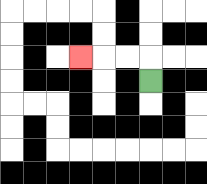{'start': '[6, 3]', 'end': '[3, 2]', 'path_directions': 'U,L,L,L', 'path_coordinates': '[[6, 3], [6, 2], [5, 2], [4, 2], [3, 2]]'}